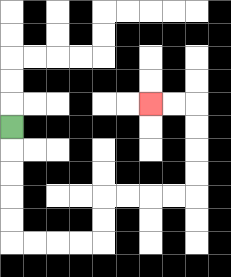{'start': '[0, 5]', 'end': '[6, 4]', 'path_directions': 'D,D,D,D,D,R,R,R,R,U,U,R,R,R,R,U,U,U,U,L,L', 'path_coordinates': '[[0, 5], [0, 6], [0, 7], [0, 8], [0, 9], [0, 10], [1, 10], [2, 10], [3, 10], [4, 10], [4, 9], [4, 8], [5, 8], [6, 8], [7, 8], [8, 8], [8, 7], [8, 6], [8, 5], [8, 4], [7, 4], [6, 4]]'}